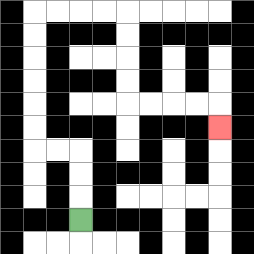{'start': '[3, 9]', 'end': '[9, 5]', 'path_directions': 'U,U,U,L,L,U,U,U,U,U,U,R,R,R,R,D,D,D,D,R,R,R,R,D', 'path_coordinates': '[[3, 9], [3, 8], [3, 7], [3, 6], [2, 6], [1, 6], [1, 5], [1, 4], [1, 3], [1, 2], [1, 1], [1, 0], [2, 0], [3, 0], [4, 0], [5, 0], [5, 1], [5, 2], [5, 3], [5, 4], [6, 4], [7, 4], [8, 4], [9, 4], [9, 5]]'}